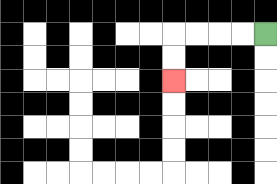{'start': '[11, 1]', 'end': '[7, 3]', 'path_directions': 'L,L,L,L,D,D', 'path_coordinates': '[[11, 1], [10, 1], [9, 1], [8, 1], [7, 1], [7, 2], [7, 3]]'}